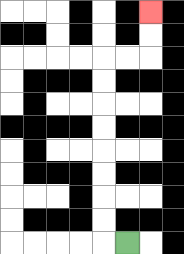{'start': '[5, 10]', 'end': '[6, 0]', 'path_directions': 'L,U,U,U,U,U,U,U,U,R,R,U,U', 'path_coordinates': '[[5, 10], [4, 10], [4, 9], [4, 8], [4, 7], [4, 6], [4, 5], [4, 4], [4, 3], [4, 2], [5, 2], [6, 2], [6, 1], [6, 0]]'}